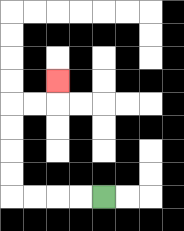{'start': '[4, 8]', 'end': '[2, 3]', 'path_directions': 'L,L,L,L,U,U,U,U,R,R,U', 'path_coordinates': '[[4, 8], [3, 8], [2, 8], [1, 8], [0, 8], [0, 7], [0, 6], [0, 5], [0, 4], [1, 4], [2, 4], [2, 3]]'}